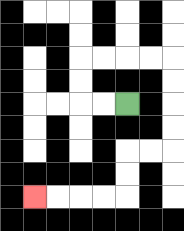{'start': '[5, 4]', 'end': '[1, 8]', 'path_directions': 'L,L,U,U,R,R,R,R,D,D,D,D,L,L,D,D,L,L,L,L', 'path_coordinates': '[[5, 4], [4, 4], [3, 4], [3, 3], [3, 2], [4, 2], [5, 2], [6, 2], [7, 2], [7, 3], [7, 4], [7, 5], [7, 6], [6, 6], [5, 6], [5, 7], [5, 8], [4, 8], [3, 8], [2, 8], [1, 8]]'}